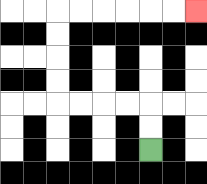{'start': '[6, 6]', 'end': '[8, 0]', 'path_directions': 'U,U,L,L,L,L,U,U,U,U,R,R,R,R,R,R', 'path_coordinates': '[[6, 6], [6, 5], [6, 4], [5, 4], [4, 4], [3, 4], [2, 4], [2, 3], [2, 2], [2, 1], [2, 0], [3, 0], [4, 0], [5, 0], [6, 0], [7, 0], [8, 0]]'}